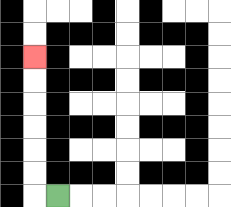{'start': '[2, 8]', 'end': '[1, 2]', 'path_directions': 'L,U,U,U,U,U,U', 'path_coordinates': '[[2, 8], [1, 8], [1, 7], [1, 6], [1, 5], [1, 4], [1, 3], [1, 2]]'}